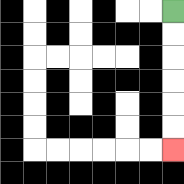{'start': '[7, 0]', 'end': '[7, 6]', 'path_directions': 'D,D,D,D,D,D', 'path_coordinates': '[[7, 0], [7, 1], [7, 2], [7, 3], [7, 4], [7, 5], [7, 6]]'}